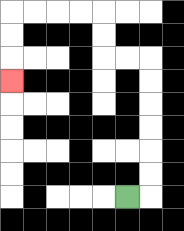{'start': '[5, 8]', 'end': '[0, 3]', 'path_directions': 'R,U,U,U,U,U,U,L,L,U,U,L,L,L,L,D,D,D', 'path_coordinates': '[[5, 8], [6, 8], [6, 7], [6, 6], [6, 5], [6, 4], [6, 3], [6, 2], [5, 2], [4, 2], [4, 1], [4, 0], [3, 0], [2, 0], [1, 0], [0, 0], [0, 1], [0, 2], [0, 3]]'}